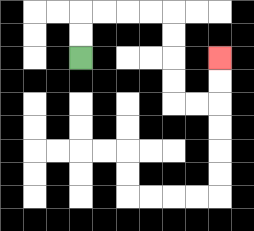{'start': '[3, 2]', 'end': '[9, 2]', 'path_directions': 'U,U,R,R,R,R,D,D,D,D,R,R,U,U', 'path_coordinates': '[[3, 2], [3, 1], [3, 0], [4, 0], [5, 0], [6, 0], [7, 0], [7, 1], [7, 2], [7, 3], [7, 4], [8, 4], [9, 4], [9, 3], [9, 2]]'}